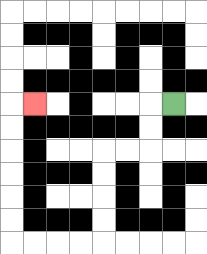{'start': '[7, 4]', 'end': '[1, 4]', 'path_directions': 'L,D,D,L,L,D,D,D,D,L,L,L,L,U,U,U,U,U,U,R', 'path_coordinates': '[[7, 4], [6, 4], [6, 5], [6, 6], [5, 6], [4, 6], [4, 7], [4, 8], [4, 9], [4, 10], [3, 10], [2, 10], [1, 10], [0, 10], [0, 9], [0, 8], [0, 7], [0, 6], [0, 5], [0, 4], [1, 4]]'}